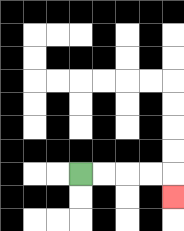{'start': '[3, 7]', 'end': '[7, 8]', 'path_directions': 'R,R,R,R,D', 'path_coordinates': '[[3, 7], [4, 7], [5, 7], [6, 7], [7, 7], [7, 8]]'}